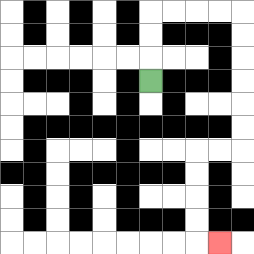{'start': '[6, 3]', 'end': '[9, 10]', 'path_directions': 'U,U,U,R,R,R,R,D,D,D,D,D,D,L,L,D,D,D,D,R', 'path_coordinates': '[[6, 3], [6, 2], [6, 1], [6, 0], [7, 0], [8, 0], [9, 0], [10, 0], [10, 1], [10, 2], [10, 3], [10, 4], [10, 5], [10, 6], [9, 6], [8, 6], [8, 7], [8, 8], [8, 9], [8, 10], [9, 10]]'}